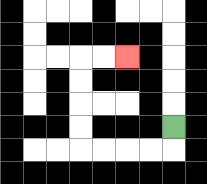{'start': '[7, 5]', 'end': '[5, 2]', 'path_directions': 'D,L,L,L,L,U,U,U,U,R,R', 'path_coordinates': '[[7, 5], [7, 6], [6, 6], [5, 6], [4, 6], [3, 6], [3, 5], [3, 4], [3, 3], [3, 2], [4, 2], [5, 2]]'}